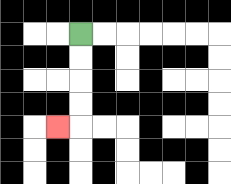{'start': '[3, 1]', 'end': '[2, 5]', 'path_directions': 'D,D,D,D,L', 'path_coordinates': '[[3, 1], [3, 2], [3, 3], [3, 4], [3, 5], [2, 5]]'}